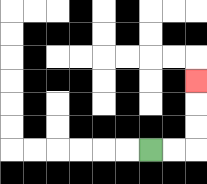{'start': '[6, 6]', 'end': '[8, 3]', 'path_directions': 'R,R,U,U,U', 'path_coordinates': '[[6, 6], [7, 6], [8, 6], [8, 5], [8, 4], [8, 3]]'}